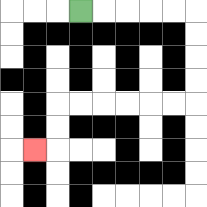{'start': '[3, 0]', 'end': '[1, 6]', 'path_directions': 'R,R,R,R,R,D,D,D,D,L,L,L,L,L,L,D,D,L', 'path_coordinates': '[[3, 0], [4, 0], [5, 0], [6, 0], [7, 0], [8, 0], [8, 1], [8, 2], [8, 3], [8, 4], [7, 4], [6, 4], [5, 4], [4, 4], [3, 4], [2, 4], [2, 5], [2, 6], [1, 6]]'}